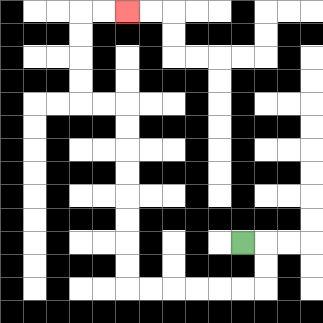{'start': '[10, 10]', 'end': '[5, 0]', 'path_directions': 'R,D,D,L,L,L,L,L,L,U,U,U,U,U,U,U,U,L,L,U,U,U,U,R,R', 'path_coordinates': '[[10, 10], [11, 10], [11, 11], [11, 12], [10, 12], [9, 12], [8, 12], [7, 12], [6, 12], [5, 12], [5, 11], [5, 10], [5, 9], [5, 8], [5, 7], [5, 6], [5, 5], [5, 4], [4, 4], [3, 4], [3, 3], [3, 2], [3, 1], [3, 0], [4, 0], [5, 0]]'}